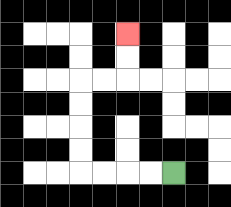{'start': '[7, 7]', 'end': '[5, 1]', 'path_directions': 'L,L,L,L,U,U,U,U,R,R,U,U', 'path_coordinates': '[[7, 7], [6, 7], [5, 7], [4, 7], [3, 7], [3, 6], [3, 5], [3, 4], [3, 3], [4, 3], [5, 3], [5, 2], [5, 1]]'}